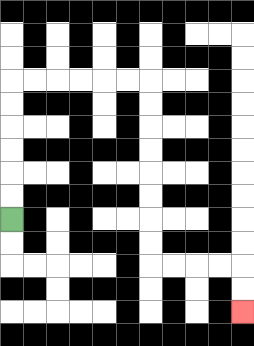{'start': '[0, 9]', 'end': '[10, 13]', 'path_directions': 'U,U,U,U,U,U,R,R,R,R,R,R,D,D,D,D,D,D,D,D,R,R,R,R,D,D', 'path_coordinates': '[[0, 9], [0, 8], [0, 7], [0, 6], [0, 5], [0, 4], [0, 3], [1, 3], [2, 3], [3, 3], [4, 3], [5, 3], [6, 3], [6, 4], [6, 5], [6, 6], [6, 7], [6, 8], [6, 9], [6, 10], [6, 11], [7, 11], [8, 11], [9, 11], [10, 11], [10, 12], [10, 13]]'}